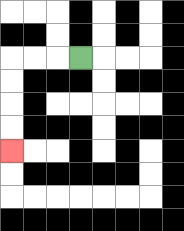{'start': '[3, 2]', 'end': '[0, 6]', 'path_directions': 'L,L,L,D,D,D,D', 'path_coordinates': '[[3, 2], [2, 2], [1, 2], [0, 2], [0, 3], [0, 4], [0, 5], [0, 6]]'}